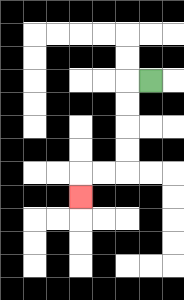{'start': '[6, 3]', 'end': '[3, 8]', 'path_directions': 'L,D,D,D,D,L,L,D', 'path_coordinates': '[[6, 3], [5, 3], [5, 4], [5, 5], [5, 6], [5, 7], [4, 7], [3, 7], [3, 8]]'}